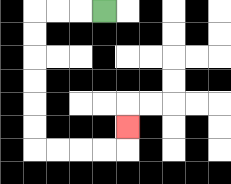{'start': '[4, 0]', 'end': '[5, 5]', 'path_directions': 'L,L,L,D,D,D,D,D,D,R,R,R,R,U', 'path_coordinates': '[[4, 0], [3, 0], [2, 0], [1, 0], [1, 1], [1, 2], [1, 3], [1, 4], [1, 5], [1, 6], [2, 6], [3, 6], [4, 6], [5, 6], [5, 5]]'}